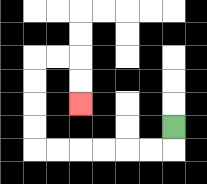{'start': '[7, 5]', 'end': '[3, 4]', 'path_directions': 'D,L,L,L,L,L,L,U,U,U,U,R,R,D,D', 'path_coordinates': '[[7, 5], [7, 6], [6, 6], [5, 6], [4, 6], [3, 6], [2, 6], [1, 6], [1, 5], [1, 4], [1, 3], [1, 2], [2, 2], [3, 2], [3, 3], [3, 4]]'}